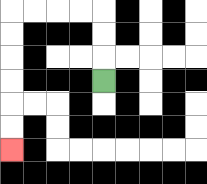{'start': '[4, 3]', 'end': '[0, 6]', 'path_directions': 'U,U,U,L,L,L,L,D,D,D,D,D,D', 'path_coordinates': '[[4, 3], [4, 2], [4, 1], [4, 0], [3, 0], [2, 0], [1, 0], [0, 0], [0, 1], [0, 2], [0, 3], [0, 4], [0, 5], [0, 6]]'}